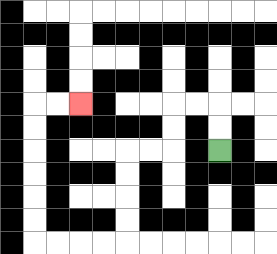{'start': '[9, 6]', 'end': '[3, 4]', 'path_directions': 'U,U,L,L,D,D,L,L,D,D,D,D,L,L,L,L,U,U,U,U,U,U,R,R', 'path_coordinates': '[[9, 6], [9, 5], [9, 4], [8, 4], [7, 4], [7, 5], [7, 6], [6, 6], [5, 6], [5, 7], [5, 8], [5, 9], [5, 10], [4, 10], [3, 10], [2, 10], [1, 10], [1, 9], [1, 8], [1, 7], [1, 6], [1, 5], [1, 4], [2, 4], [3, 4]]'}